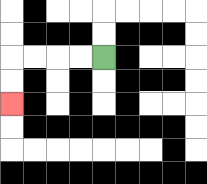{'start': '[4, 2]', 'end': '[0, 4]', 'path_directions': 'L,L,L,L,D,D', 'path_coordinates': '[[4, 2], [3, 2], [2, 2], [1, 2], [0, 2], [0, 3], [0, 4]]'}